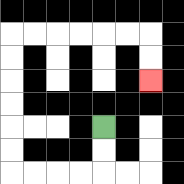{'start': '[4, 5]', 'end': '[6, 3]', 'path_directions': 'D,D,L,L,L,L,U,U,U,U,U,U,R,R,R,R,R,R,D,D', 'path_coordinates': '[[4, 5], [4, 6], [4, 7], [3, 7], [2, 7], [1, 7], [0, 7], [0, 6], [0, 5], [0, 4], [0, 3], [0, 2], [0, 1], [1, 1], [2, 1], [3, 1], [4, 1], [5, 1], [6, 1], [6, 2], [6, 3]]'}